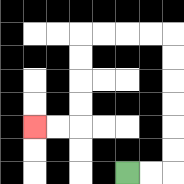{'start': '[5, 7]', 'end': '[1, 5]', 'path_directions': 'R,R,U,U,U,U,U,U,L,L,L,L,D,D,D,D,L,L', 'path_coordinates': '[[5, 7], [6, 7], [7, 7], [7, 6], [7, 5], [7, 4], [7, 3], [7, 2], [7, 1], [6, 1], [5, 1], [4, 1], [3, 1], [3, 2], [3, 3], [3, 4], [3, 5], [2, 5], [1, 5]]'}